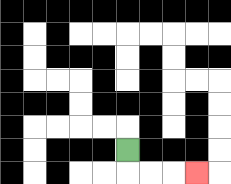{'start': '[5, 6]', 'end': '[8, 7]', 'path_directions': 'D,R,R,R', 'path_coordinates': '[[5, 6], [5, 7], [6, 7], [7, 7], [8, 7]]'}